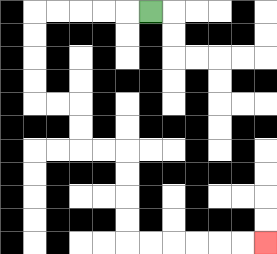{'start': '[6, 0]', 'end': '[11, 10]', 'path_directions': 'L,L,L,L,L,D,D,D,D,R,R,D,D,R,R,D,D,D,D,R,R,R,R,R,R', 'path_coordinates': '[[6, 0], [5, 0], [4, 0], [3, 0], [2, 0], [1, 0], [1, 1], [1, 2], [1, 3], [1, 4], [2, 4], [3, 4], [3, 5], [3, 6], [4, 6], [5, 6], [5, 7], [5, 8], [5, 9], [5, 10], [6, 10], [7, 10], [8, 10], [9, 10], [10, 10], [11, 10]]'}